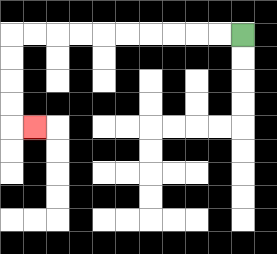{'start': '[10, 1]', 'end': '[1, 5]', 'path_directions': 'L,L,L,L,L,L,L,L,L,L,D,D,D,D,R', 'path_coordinates': '[[10, 1], [9, 1], [8, 1], [7, 1], [6, 1], [5, 1], [4, 1], [3, 1], [2, 1], [1, 1], [0, 1], [0, 2], [0, 3], [0, 4], [0, 5], [1, 5]]'}